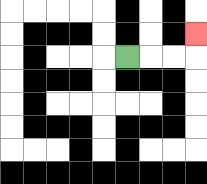{'start': '[5, 2]', 'end': '[8, 1]', 'path_directions': 'R,R,R,U', 'path_coordinates': '[[5, 2], [6, 2], [7, 2], [8, 2], [8, 1]]'}